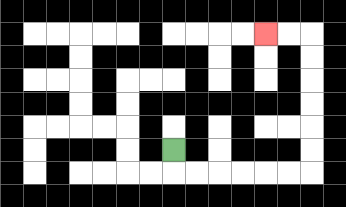{'start': '[7, 6]', 'end': '[11, 1]', 'path_directions': 'D,R,R,R,R,R,R,U,U,U,U,U,U,L,L', 'path_coordinates': '[[7, 6], [7, 7], [8, 7], [9, 7], [10, 7], [11, 7], [12, 7], [13, 7], [13, 6], [13, 5], [13, 4], [13, 3], [13, 2], [13, 1], [12, 1], [11, 1]]'}